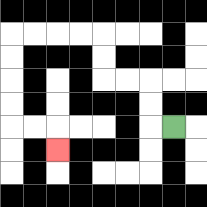{'start': '[7, 5]', 'end': '[2, 6]', 'path_directions': 'L,U,U,L,L,U,U,L,L,L,L,D,D,D,D,R,R,D', 'path_coordinates': '[[7, 5], [6, 5], [6, 4], [6, 3], [5, 3], [4, 3], [4, 2], [4, 1], [3, 1], [2, 1], [1, 1], [0, 1], [0, 2], [0, 3], [0, 4], [0, 5], [1, 5], [2, 5], [2, 6]]'}